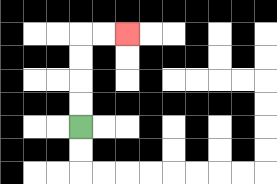{'start': '[3, 5]', 'end': '[5, 1]', 'path_directions': 'U,U,U,U,R,R', 'path_coordinates': '[[3, 5], [3, 4], [3, 3], [3, 2], [3, 1], [4, 1], [5, 1]]'}